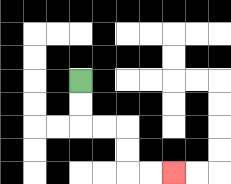{'start': '[3, 3]', 'end': '[7, 7]', 'path_directions': 'D,D,R,R,D,D,R,R', 'path_coordinates': '[[3, 3], [3, 4], [3, 5], [4, 5], [5, 5], [5, 6], [5, 7], [6, 7], [7, 7]]'}